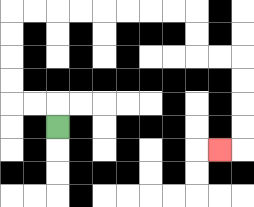{'start': '[2, 5]', 'end': '[9, 6]', 'path_directions': 'U,L,L,U,U,U,U,R,R,R,R,R,R,R,R,D,D,R,R,D,D,D,D,L', 'path_coordinates': '[[2, 5], [2, 4], [1, 4], [0, 4], [0, 3], [0, 2], [0, 1], [0, 0], [1, 0], [2, 0], [3, 0], [4, 0], [5, 0], [6, 0], [7, 0], [8, 0], [8, 1], [8, 2], [9, 2], [10, 2], [10, 3], [10, 4], [10, 5], [10, 6], [9, 6]]'}